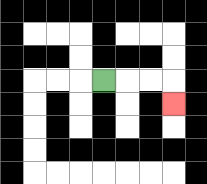{'start': '[4, 3]', 'end': '[7, 4]', 'path_directions': 'R,R,R,D', 'path_coordinates': '[[4, 3], [5, 3], [6, 3], [7, 3], [7, 4]]'}